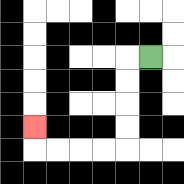{'start': '[6, 2]', 'end': '[1, 5]', 'path_directions': 'L,D,D,D,D,L,L,L,L,U', 'path_coordinates': '[[6, 2], [5, 2], [5, 3], [5, 4], [5, 5], [5, 6], [4, 6], [3, 6], [2, 6], [1, 6], [1, 5]]'}